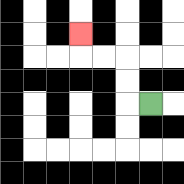{'start': '[6, 4]', 'end': '[3, 1]', 'path_directions': 'L,U,U,L,L,U', 'path_coordinates': '[[6, 4], [5, 4], [5, 3], [5, 2], [4, 2], [3, 2], [3, 1]]'}